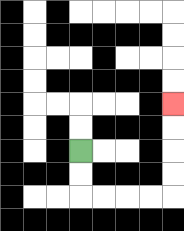{'start': '[3, 6]', 'end': '[7, 4]', 'path_directions': 'D,D,R,R,R,R,U,U,U,U', 'path_coordinates': '[[3, 6], [3, 7], [3, 8], [4, 8], [5, 8], [6, 8], [7, 8], [7, 7], [7, 6], [7, 5], [7, 4]]'}